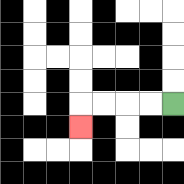{'start': '[7, 4]', 'end': '[3, 5]', 'path_directions': 'L,L,L,L,D', 'path_coordinates': '[[7, 4], [6, 4], [5, 4], [4, 4], [3, 4], [3, 5]]'}